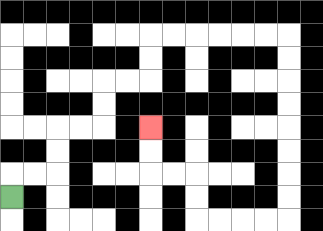{'start': '[0, 8]', 'end': '[6, 5]', 'path_directions': 'U,R,R,U,U,R,R,U,U,R,R,U,U,R,R,R,R,R,R,D,D,D,D,D,D,D,D,L,L,L,L,U,U,L,L,U,U', 'path_coordinates': '[[0, 8], [0, 7], [1, 7], [2, 7], [2, 6], [2, 5], [3, 5], [4, 5], [4, 4], [4, 3], [5, 3], [6, 3], [6, 2], [6, 1], [7, 1], [8, 1], [9, 1], [10, 1], [11, 1], [12, 1], [12, 2], [12, 3], [12, 4], [12, 5], [12, 6], [12, 7], [12, 8], [12, 9], [11, 9], [10, 9], [9, 9], [8, 9], [8, 8], [8, 7], [7, 7], [6, 7], [6, 6], [6, 5]]'}